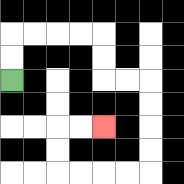{'start': '[0, 3]', 'end': '[4, 5]', 'path_directions': 'U,U,R,R,R,R,D,D,R,R,D,D,D,D,L,L,L,L,U,U,R,R', 'path_coordinates': '[[0, 3], [0, 2], [0, 1], [1, 1], [2, 1], [3, 1], [4, 1], [4, 2], [4, 3], [5, 3], [6, 3], [6, 4], [6, 5], [6, 6], [6, 7], [5, 7], [4, 7], [3, 7], [2, 7], [2, 6], [2, 5], [3, 5], [4, 5]]'}